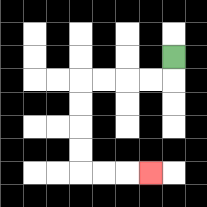{'start': '[7, 2]', 'end': '[6, 7]', 'path_directions': 'D,L,L,L,L,D,D,D,D,R,R,R', 'path_coordinates': '[[7, 2], [7, 3], [6, 3], [5, 3], [4, 3], [3, 3], [3, 4], [3, 5], [3, 6], [3, 7], [4, 7], [5, 7], [6, 7]]'}